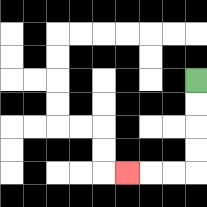{'start': '[8, 3]', 'end': '[5, 7]', 'path_directions': 'D,D,D,D,L,L,L', 'path_coordinates': '[[8, 3], [8, 4], [8, 5], [8, 6], [8, 7], [7, 7], [6, 7], [5, 7]]'}